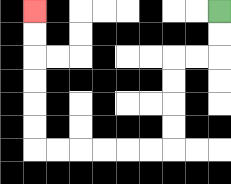{'start': '[9, 0]', 'end': '[1, 0]', 'path_directions': 'D,D,L,L,D,D,D,D,L,L,L,L,L,L,U,U,U,U,U,U', 'path_coordinates': '[[9, 0], [9, 1], [9, 2], [8, 2], [7, 2], [7, 3], [7, 4], [7, 5], [7, 6], [6, 6], [5, 6], [4, 6], [3, 6], [2, 6], [1, 6], [1, 5], [1, 4], [1, 3], [1, 2], [1, 1], [1, 0]]'}